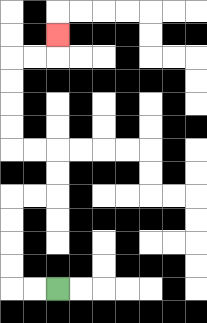{'start': '[2, 12]', 'end': '[2, 1]', 'path_directions': 'L,L,U,U,U,U,R,R,U,U,L,L,U,U,U,U,R,R,U', 'path_coordinates': '[[2, 12], [1, 12], [0, 12], [0, 11], [0, 10], [0, 9], [0, 8], [1, 8], [2, 8], [2, 7], [2, 6], [1, 6], [0, 6], [0, 5], [0, 4], [0, 3], [0, 2], [1, 2], [2, 2], [2, 1]]'}